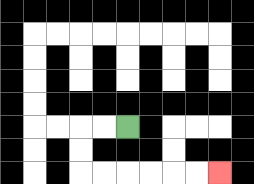{'start': '[5, 5]', 'end': '[9, 7]', 'path_directions': 'L,L,D,D,R,R,R,R,R,R', 'path_coordinates': '[[5, 5], [4, 5], [3, 5], [3, 6], [3, 7], [4, 7], [5, 7], [6, 7], [7, 7], [8, 7], [9, 7]]'}